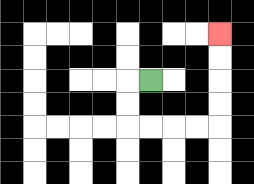{'start': '[6, 3]', 'end': '[9, 1]', 'path_directions': 'L,D,D,R,R,R,R,U,U,U,U', 'path_coordinates': '[[6, 3], [5, 3], [5, 4], [5, 5], [6, 5], [7, 5], [8, 5], [9, 5], [9, 4], [9, 3], [9, 2], [9, 1]]'}